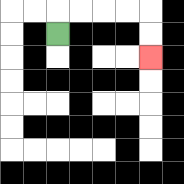{'start': '[2, 1]', 'end': '[6, 2]', 'path_directions': 'U,R,R,R,R,D,D', 'path_coordinates': '[[2, 1], [2, 0], [3, 0], [4, 0], [5, 0], [6, 0], [6, 1], [6, 2]]'}